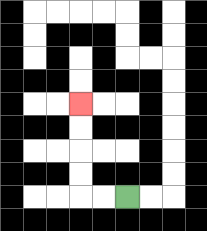{'start': '[5, 8]', 'end': '[3, 4]', 'path_directions': 'L,L,U,U,U,U', 'path_coordinates': '[[5, 8], [4, 8], [3, 8], [3, 7], [3, 6], [3, 5], [3, 4]]'}